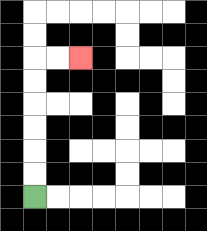{'start': '[1, 8]', 'end': '[3, 2]', 'path_directions': 'U,U,U,U,U,U,R,R', 'path_coordinates': '[[1, 8], [1, 7], [1, 6], [1, 5], [1, 4], [1, 3], [1, 2], [2, 2], [3, 2]]'}